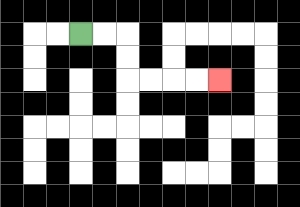{'start': '[3, 1]', 'end': '[9, 3]', 'path_directions': 'R,R,D,D,R,R,R,R', 'path_coordinates': '[[3, 1], [4, 1], [5, 1], [5, 2], [5, 3], [6, 3], [7, 3], [8, 3], [9, 3]]'}